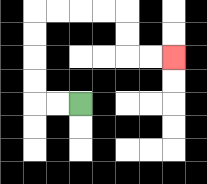{'start': '[3, 4]', 'end': '[7, 2]', 'path_directions': 'L,L,U,U,U,U,R,R,R,R,D,D,R,R', 'path_coordinates': '[[3, 4], [2, 4], [1, 4], [1, 3], [1, 2], [1, 1], [1, 0], [2, 0], [3, 0], [4, 0], [5, 0], [5, 1], [5, 2], [6, 2], [7, 2]]'}